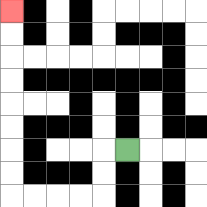{'start': '[5, 6]', 'end': '[0, 0]', 'path_directions': 'L,D,D,L,L,L,L,U,U,U,U,U,U,U,U', 'path_coordinates': '[[5, 6], [4, 6], [4, 7], [4, 8], [3, 8], [2, 8], [1, 8], [0, 8], [0, 7], [0, 6], [0, 5], [0, 4], [0, 3], [0, 2], [0, 1], [0, 0]]'}